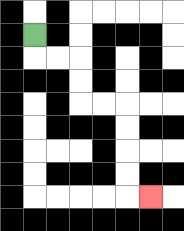{'start': '[1, 1]', 'end': '[6, 8]', 'path_directions': 'D,R,R,D,D,R,R,D,D,D,D,R', 'path_coordinates': '[[1, 1], [1, 2], [2, 2], [3, 2], [3, 3], [3, 4], [4, 4], [5, 4], [5, 5], [5, 6], [5, 7], [5, 8], [6, 8]]'}